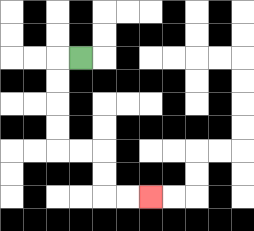{'start': '[3, 2]', 'end': '[6, 8]', 'path_directions': 'L,D,D,D,D,R,R,D,D,R,R', 'path_coordinates': '[[3, 2], [2, 2], [2, 3], [2, 4], [2, 5], [2, 6], [3, 6], [4, 6], [4, 7], [4, 8], [5, 8], [6, 8]]'}